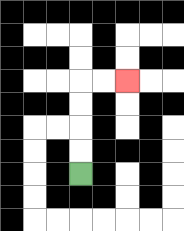{'start': '[3, 7]', 'end': '[5, 3]', 'path_directions': 'U,U,U,U,R,R', 'path_coordinates': '[[3, 7], [3, 6], [3, 5], [3, 4], [3, 3], [4, 3], [5, 3]]'}